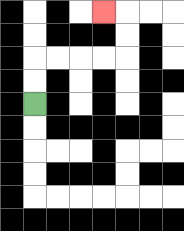{'start': '[1, 4]', 'end': '[4, 0]', 'path_directions': 'U,U,R,R,R,R,U,U,L', 'path_coordinates': '[[1, 4], [1, 3], [1, 2], [2, 2], [3, 2], [4, 2], [5, 2], [5, 1], [5, 0], [4, 0]]'}